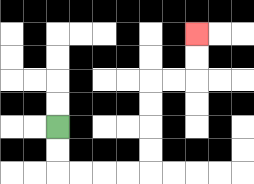{'start': '[2, 5]', 'end': '[8, 1]', 'path_directions': 'D,D,R,R,R,R,U,U,U,U,R,R,U,U', 'path_coordinates': '[[2, 5], [2, 6], [2, 7], [3, 7], [4, 7], [5, 7], [6, 7], [6, 6], [6, 5], [6, 4], [6, 3], [7, 3], [8, 3], [8, 2], [8, 1]]'}